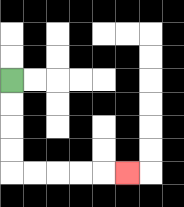{'start': '[0, 3]', 'end': '[5, 7]', 'path_directions': 'D,D,D,D,R,R,R,R,R', 'path_coordinates': '[[0, 3], [0, 4], [0, 5], [0, 6], [0, 7], [1, 7], [2, 7], [3, 7], [4, 7], [5, 7]]'}